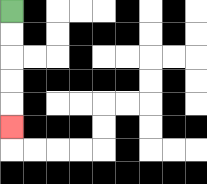{'start': '[0, 0]', 'end': '[0, 5]', 'path_directions': 'D,D,D,D,D', 'path_coordinates': '[[0, 0], [0, 1], [0, 2], [0, 3], [0, 4], [0, 5]]'}